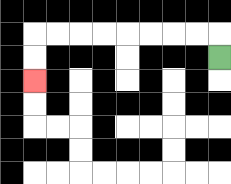{'start': '[9, 2]', 'end': '[1, 3]', 'path_directions': 'U,L,L,L,L,L,L,L,L,D,D', 'path_coordinates': '[[9, 2], [9, 1], [8, 1], [7, 1], [6, 1], [5, 1], [4, 1], [3, 1], [2, 1], [1, 1], [1, 2], [1, 3]]'}